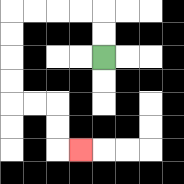{'start': '[4, 2]', 'end': '[3, 6]', 'path_directions': 'U,U,L,L,L,L,D,D,D,D,R,R,D,D,R', 'path_coordinates': '[[4, 2], [4, 1], [4, 0], [3, 0], [2, 0], [1, 0], [0, 0], [0, 1], [0, 2], [0, 3], [0, 4], [1, 4], [2, 4], [2, 5], [2, 6], [3, 6]]'}